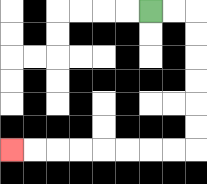{'start': '[6, 0]', 'end': '[0, 6]', 'path_directions': 'R,R,D,D,D,D,D,D,L,L,L,L,L,L,L,L', 'path_coordinates': '[[6, 0], [7, 0], [8, 0], [8, 1], [8, 2], [8, 3], [8, 4], [8, 5], [8, 6], [7, 6], [6, 6], [5, 6], [4, 6], [3, 6], [2, 6], [1, 6], [0, 6]]'}